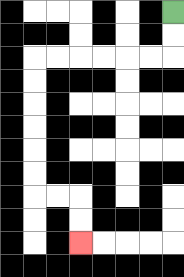{'start': '[7, 0]', 'end': '[3, 10]', 'path_directions': 'D,D,L,L,L,L,L,L,D,D,D,D,D,D,R,R,D,D', 'path_coordinates': '[[7, 0], [7, 1], [7, 2], [6, 2], [5, 2], [4, 2], [3, 2], [2, 2], [1, 2], [1, 3], [1, 4], [1, 5], [1, 6], [1, 7], [1, 8], [2, 8], [3, 8], [3, 9], [3, 10]]'}